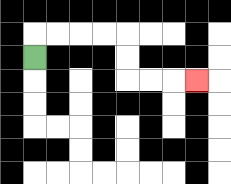{'start': '[1, 2]', 'end': '[8, 3]', 'path_directions': 'U,R,R,R,R,D,D,R,R,R', 'path_coordinates': '[[1, 2], [1, 1], [2, 1], [3, 1], [4, 1], [5, 1], [5, 2], [5, 3], [6, 3], [7, 3], [8, 3]]'}